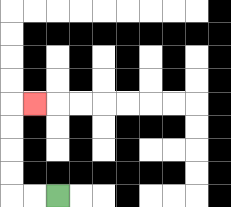{'start': '[2, 8]', 'end': '[1, 4]', 'path_directions': 'L,L,U,U,U,U,R', 'path_coordinates': '[[2, 8], [1, 8], [0, 8], [0, 7], [0, 6], [0, 5], [0, 4], [1, 4]]'}